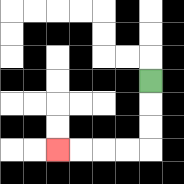{'start': '[6, 3]', 'end': '[2, 6]', 'path_directions': 'D,D,D,L,L,L,L', 'path_coordinates': '[[6, 3], [6, 4], [6, 5], [6, 6], [5, 6], [4, 6], [3, 6], [2, 6]]'}